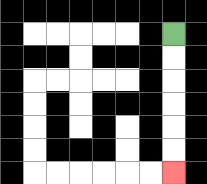{'start': '[7, 1]', 'end': '[7, 7]', 'path_directions': 'D,D,D,D,D,D', 'path_coordinates': '[[7, 1], [7, 2], [7, 3], [7, 4], [7, 5], [7, 6], [7, 7]]'}